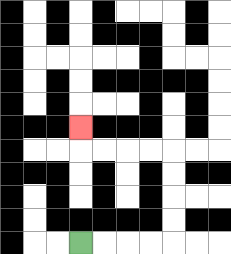{'start': '[3, 10]', 'end': '[3, 5]', 'path_directions': 'R,R,R,R,U,U,U,U,L,L,L,L,U', 'path_coordinates': '[[3, 10], [4, 10], [5, 10], [6, 10], [7, 10], [7, 9], [7, 8], [7, 7], [7, 6], [6, 6], [5, 6], [4, 6], [3, 6], [3, 5]]'}